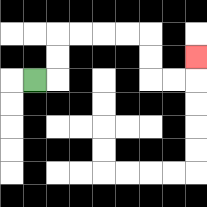{'start': '[1, 3]', 'end': '[8, 2]', 'path_directions': 'R,U,U,R,R,R,R,D,D,R,R,U', 'path_coordinates': '[[1, 3], [2, 3], [2, 2], [2, 1], [3, 1], [4, 1], [5, 1], [6, 1], [6, 2], [6, 3], [7, 3], [8, 3], [8, 2]]'}